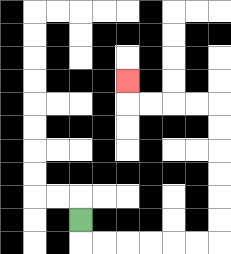{'start': '[3, 9]', 'end': '[5, 3]', 'path_directions': 'D,R,R,R,R,R,R,U,U,U,U,U,U,L,L,L,L,U', 'path_coordinates': '[[3, 9], [3, 10], [4, 10], [5, 10], [6, 10], [7, 10], [8, 10], [9, 10], [9, 9], [9, 8], [9, 7], [9, 6], [9, 5], [9, 4], [8, 4], [7, 4], [6, 4], [5, 4], [5, 3]]'}